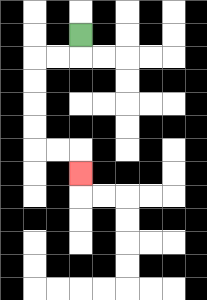{'start': '[3, 1]', 'end': '[3, 7]', 'path_directions': 'D,L,L,D,D,D,D,R,R,D', 'path_coordinates': '[[3, 1], [3, 2], [2, 2], [1, 2], [1, 3], [1, 4], [1, 5], [1, 6], [2, 6], [3, 6], [3, 7]]'}